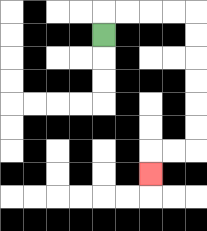{'start': '[4, 1]', 'end': '[6, 7]', 'path_directions': 'U,R,R,R,R,D,D,D,D,D,D,L,L,D', 'path_coordinates': '[[4, 1], [4, 0], [5, 0], [6, 0], [7, 0], [8, 0], [8, 1], [8, 2], [8, 3], [8, 4], [8, 5], [8, 6], [7, 6], [6, 6], [6, 7]]'}